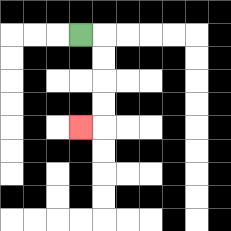{'start': '[3, 1]', 'end': '[3, 5]', 'path_directions': 'R,D,D,D,D,L', 'path_coordinates': '[[3, 1], [4, 1], [4, 2], [4, 3], [4, 4], [4, 5], [3, 5]]'}